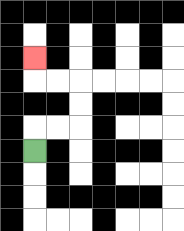{'start': '[1, 6]', 'end': '[1, 2]', 'path_directions': 'U,R,R,U,U,L,L,U', 'path_coordinates': '[[1, 6], [1, 5], [2, 5], [3, 5], [3, 4], [3, 3], [2, 3], [1, 3], [1, 2]]'}